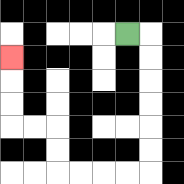{'start': '[5, 1]', 'end': '[0, 2]', 'path_directions': 'R,D,D,D,D,D,D,L,L,L,L,U,U,L,L,U,U,U', 'path_coordinates': '[[5, 1], [6, 1], [6, 2], [6, 3], [6, 4], [6, 5], [6, 6], [6, 7], [5, 7], [4, 7], [3, 7], [2, 7], [2, 6], [2, 5], [1, 5], [0, 5], [0, 4], [0, 3], [0, 2]]'}